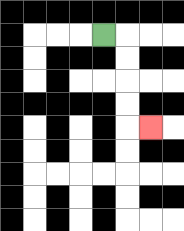{'start': '[4, 1]', 'end': '[6, 5]', 'path_directions': 'R,D,D,D,D,R', 'path_coordinates': '[[4, 1], [5, 1], [5, 2], [5, 3], [5, 4], [5, 5], [6, 5]]'}